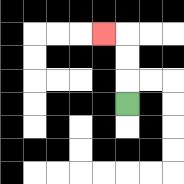{'start': '[5, 4]', 'end': '[4, 1]', 'path_directions': 'U,U,U,L', 'path_coordinates': '[[5, 4], [5, 3], [5, 2], [5, 1], [4, 1]]'}